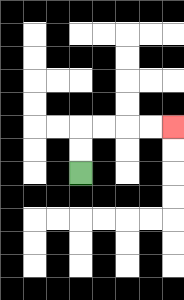{'start': '[3, 7]', 'end': '[7, 5]', 'path_directions': 'U,U,R,R,R,R', 'path_coordinates': '[[3, 7], [3, 6], [3, 5], [4, 5], [5, 5], [6, 5], [7, 5]]'}